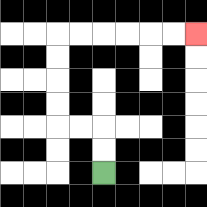{'start': '[4, 7]', 'end': '[8, 1]', 'path_directions': 'U,U,L,L,U,U,U,U,R,R,R,R,R,R', 'path_coordinates': '[[4, 7], [4, 6], [4, 5], [3, 5], [2, 5], [2, 4], [2, 3], [2, 2], [2, 1], [3, 1], [4, 1], [5, 1], [6, 1], [7, 1], [8, 1]]'}